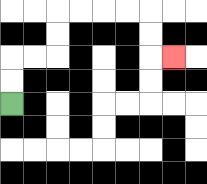{'start': '[0, 4]', 'end': '[7, 2]', 'path_directions': 'U,U,R,R,U,U,R,R,R,R,D,D,R', 'path_coordinates': '[[0, 4], [0, 3], [0, 2], [1, 2], [2, 2], [2, 1], [2, 0], [3, 0], [4, 0], [5, 0], [6, 0], [6, 1], [6, 2], [7, 2]]'}